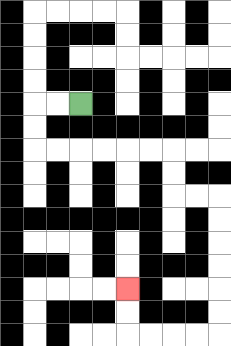{'start': '[3, 4]', 'end': '[5, 12]', 'path_directions': 'L,L,D,D,R,R,R,R,R,R,D,D,R,R,D,D,D,D,D,D,L,L,L,L,U,U', 'path_coordinates': '[[3, 4], [2, 4], [1, 4], [1, 5], [1, 6], [2, 6], [3, 6], [4, 6], [5, 6], [6, 6], [7, 6], [7, 7], [7, 8], [8, 8], [9, 8], [9, 9], [9, 10], [9, 11], [9, 12], [9, 13], [9, 14], [8, 14], [7, 14], [6, 14], [5, 14], [5, 13], [5, 12]]'}